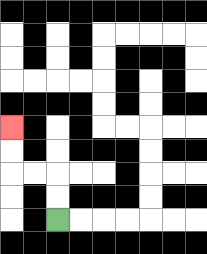{'start': '[2, 9]', 'end': '[0, 5]', 'path_directions': 'U,U,L,L,U,U', 'path_coordinates': '[[2, 9], [2, 8], [2, 7], [1, 7], [0, 7], [0, 6], [0, 5]]'}